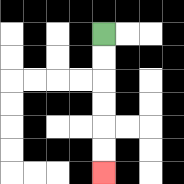{'start': '[4, 1]', 'end': '[4, 7]', 'path_directions': 'D,D,D,D,D,D', 'path_coordinates': '[[4, 1], [4, 2], [4, 3], [4, 4], [4, 5], [4, 6], [4, 7]]'}